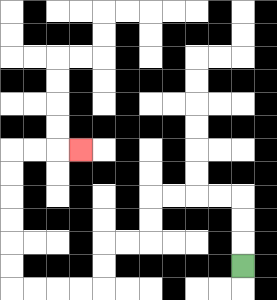{'start': '[10, 11]', 'end': '[3, 6]', 'path_directions': 'U,U,U,L,L,L,L,D,D,L,L,D,D,L,L,L,L,U,U,U,U,U,U,R,R,R', 'path_coordinates': '[[10, 11], [10, 10], [10, 9], [10, 8], [9, 8], [8, 8], [7, 8], [6, 8], [6, 9], [6, 10], [5, 10], [4, 10], [4, 11], [4, 12], [3, 12], [2, 12], [1, 12], [0, 12], [0, 11], [0, 10], [0, 9], [0, 8], [0, 7], [0, 6], [1, 6], [2, 6], [3, 6]]'}